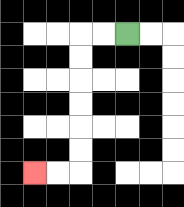{'start': '[5, 1]', 'end': '[1, 7]', 'path_directions': 'L,L,D,D,D,D,D,D,L,L', 'path_coordinates': '[[5, 1], [4, 1], [3, 1], [3, 2], [3, 3], [3, 4], [3, 5], [3, 6], [3, 7], [2, 7], [1, 7]]'}